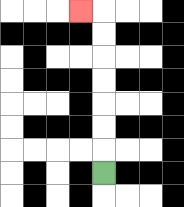{'start': '[4, 7]', 'end': '[3, 0]', 'path_directions': 'U,U,U,U,U,U,U,L', 'path_coordinates': '[[4, 7], [4, 6], [4, 5], [4, 4], [4, 3], [4, 2], [4, 1], [4, 0], [3, 0]]'}